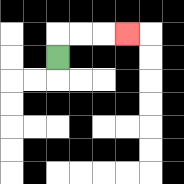{'start': '[2, 2]', 'end': '[5, 1]', 'path_directions': 'U,R,R,R', 'path_coordinates': '[[2, 2], [2, 1], [3, 1], [4, 1], [5, 1]]'}